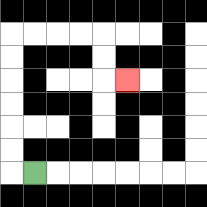{'start': '[1, 7]', 'end': '[5, 3]', 'path_directions': 'L,U,U,U,U,U,U,R,R,R,R,D,D,R', 'path_coordinates': '[[1, 7], [0, 7], [0, 6], [0, 5], [0, 4], [0, 3], [0, 2], [0, 1], [1, 1], [2, 1], [3, 1], [4, 1], [4, 2], [4, 3], [5, 3]]'}